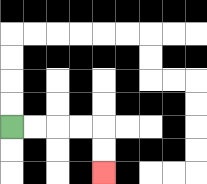{'start': '[0, 5]', 'end': '[4, 7]', 'path_directions': 'R,R,R,R,D,D', 'path_coordinates': '[[0, 5], [1, 5], [2, 5], [3, 5], [4, 5], [4, 6], [4, 7]]'}